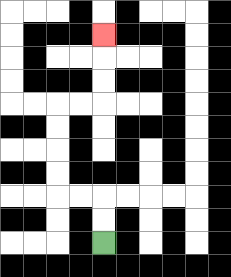{'start': '[4, 10]', 'end': '[4, 1]', 'path_directions': 'U,U,L,L,U,U,U,U,R,R,U,U,U', 'path_coordinates': '[[4, 10], [4, 9], [4, 8], [3, 8], [2, 8], [2, 7], [2, 6], [2, 5], [2, 4], [3, 4], [4, 4], [4, 3], [4, 2], [4, 1]]'}